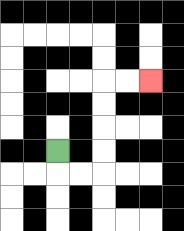{'start': '[2, 6]', 'end': '[6, 3]', 'path_directions': 'D,R,R,U,U,U,U,R,R', 'path_coordinates': '[[2, 6], [2, 7], [3, 7], [4, 7], [4, 6], [4, 5], [4, 4], [4, 3], [5, 3], [6, 3]]'}